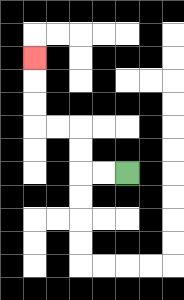{'start': '[5, 7]', 'end': '[1, 2]', 'path_directions': 'L,L,U,U,L,L,U,U,U', 'path_coordinates': '[[5, 7], [4, 7], [3, 7], [3, 6], [3, 5], [2, 5], [1, 5], [1, 4], [1, 3], [1, 2]]'}